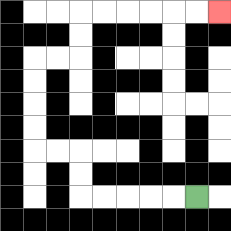{'start': '[8, 8]', 'end': '[9, 0]', 'path_directions': 'L,L,L,L,L,U,U,L,L,U,U,U,U,R,R,U,U,R,R,R,R,R,R', 'path_coordinates': '[[8, 8], [7, 8], [6, 8], [5, 8], [4, 8], [3, 8], [3, 7], [3, 6], [2, 6], [1, 6], [1, 5], [1, 4], [1, 3], [1, 2], [2, 2], [3, 2], [3, 1], [3, 0], [4, 0], [5, 0], [6, 0], [7, 0], [8, 0], [9, 0]]'}